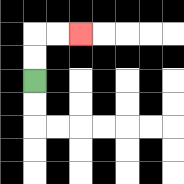{'start': '[1, 3]', 'end': '[3, 1]', 'path_directions': 'U,U,R,R', 'path_coordinates': '[[1, 3], [1, 2], [1, 1], [2, 1], [3, 1]]'}